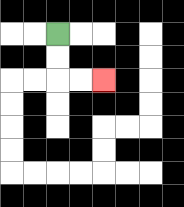{'start': '[2, 1]', 'end': '[4, 3]', 'path_directions': 'D,D,R,R', 'path_coordinates': '[[2, 1], [2, 2], [2, 3], [3, 3], [4, 3]]'}